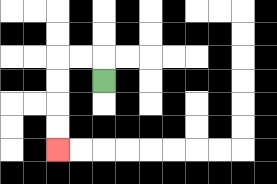{'start': '[4, 3]', 'end': '[2, 6]', 'path_directions': 'U,L,L,D,D,D,D', 'path_coordinates': '[[4, 3], [4, 2], [3, 2], [2, 2], [2, 3], [2, 4], [2, 5], [2, 6]]'}